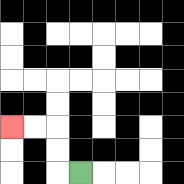{'start': '[3, 7]', 'end': '[0, 5]', 'path_directions': 'L,U,U,L,L', 'path_coordinates': '[[3, 7], [2, 7], [2, 6], [2, 5], [1, 5], [0, 5]]'}